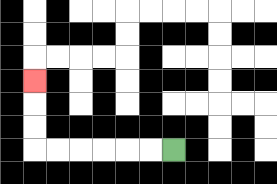{'start': '[7, 6]', 'end': '[1, 3]', 'path_directions': 'L,L,L,L,L,L,U,U,U', 'path_coordinates': '[[7, 6], [6, 6], [5, 6], [4, 6], [3, 6], [2, 6], [1, 6], [1, 5], [1, 4], [1, 3]]'}